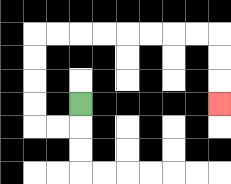{'start': '[3, 4]', 'end': '[9, 4]', 'path_directions': 'D,L,L,U,U,U,U,R,R,R,R,R,R,R,R,D,D,D', 'path_coordinates': '[[3, 4], [3, 5], [2, 5], [1, 5], [1, 4], [1, 3], [1, 2], [1, 1], [2, 1], [3, 1], [4, 1], [5, 1], [6, 1], [7, 1], [8, 1], [9, 1], [9, 2], [9, 3], [9, 4]]'}